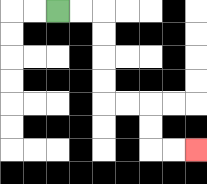{'start': '[2, 0]', 'end': '[8, 6]', 'path_directions': 'R,R,D,D,D,D,R,R,D,D,R,R', 'path_coordinates': '[[2, 0], [3, 0], [4, 0], [4, 1], [4, 2], [4, 3], [4, 4], [5, 4], [6, 4], [6, 5], [6, 6], [7, 6], [8, 6]]'}